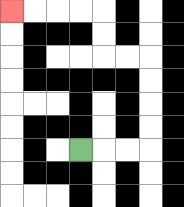{'start': '[3, 6]', 'end': '[0, 0]', 'path_directions': 'R,R,R,U,U,U,U,L,L,U,U,L,L,L,L', 'path_coordinates': '[[3, 6], [4, 6], [5, 6], [6, 6], [6, 5], [6, 4], [6, 3], [6, 2], [5, 2], [4, 2], [4, 1], [4, 0], [3, 0], [2, 0], [1, 0], [0, 0]]'}